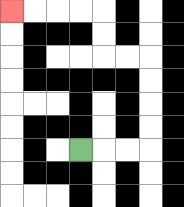{'start': '[3, 6]', 'end': '[0, 0]', 'path_directions': 'R,R,R,U,U,U,U,L,L,U,U,L,L,L,L', 'path_coordinates': '[[3, 6], [4, 6], [5, 6], [6, 6], [6, 5], [6, 4], [6, 3], [6, 2], [5, 2], [4, 2], [4, 1], [4, 0], [3, 0], [2, 0], [1, 0], [0, 0]]'}